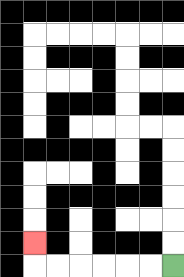{'start': '[7, 11]', 'end': '[1, 10]', 'path_directions': 'L,L,L,L,L,L,U', 'path_coordinates': '[[7, 11], [6, 11], [5, 11], [4, 11], [3, 11], [2, 11], [1, 11], [1, 10]]'}